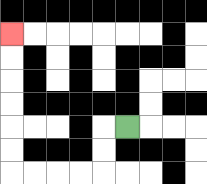{'start': '[5, 5]', 'end': '[0, 1]', 'path_directions': 'L,D,D,L,L,L,L,U,U,U,U,U,U', 'path_coordinates': '[[5, 5], [4, 5], [4, 6], [4, 7], [3, 7], [2, 7], [1, 7], [0, 7], [0, 6], [0, 5], [0, 4], [0, 3], [0, 2], [0, 1]]'}